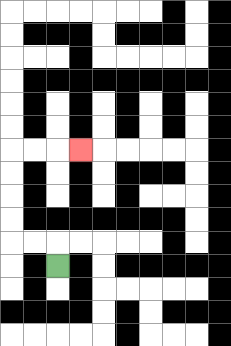{'start': '[2, 11]', 'end': '[3, 6]', 'path_directions': 'U,L,L,U,U,U,U,R,R,R', 'path_coordinates': '[[2, 11], [2, 10], [1, 10], [0, 10], [0, 9], [0, 8], [0, 7], [0, 6], [1, 6], [2, 6], [3, 6]]'}